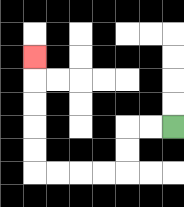{'start': '[7, 5]', 'end': '[1, 2]', 'path_directions': 'L,L,D,D,L,L,L,L,U,U,U,U,U', 'path_coordinates': '[[7, 5], [6, 5], [5, 5], [5, 6], [5, 7], [4, 7], [3, 7], [2, 7], [1, 7], [1, 6], [1, 5], [1, 4], [1, 3], [1, 2]]'}